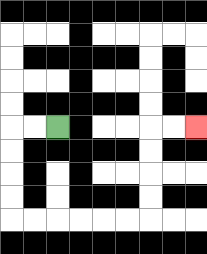{'start': '[2, 5]', 'end': '[8, 5]', 'path_directions': 'L,L,D,D,D,D,R,R,R,R,R,R,U,U,U,U,R,R', 'path_coordinates': '[[2, 5], [1, 5], [0, 5], [0, 6], [0, 7], [0, 8], [0, 9], [1, 9], [2, 9], [3, 9], [4, 9], [5, 9], [6, 9], [6, 8], [6, 7], [6, 6], [6, 5], [7, 5], [8, 5]]'}